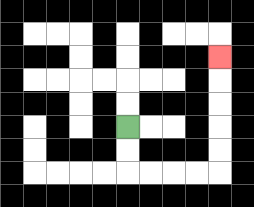{'start': '[5, 5]', 'end': '[9, 2]', 'path_directions': 'D,D,R,R,R,R,U,U,U,U,U', 'path_coordinates': '[[5, 5], [5, 6], [5, 7], [6, 7], [7, 7], [8, 7], [9, 7], [9, 6], [9, 5], [9, 4], [9, 3], [9, 2]]'}